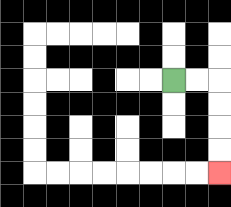{'start': '[7, 3]', 'end': '[9, 7]', 'path_directions': 'R,R,D,D,D,D', 'path_coordinates': '[[7, 3], [8, 3], [9, 3], [9, 4], [9, 5], [9, 6], [9, 7]]'}